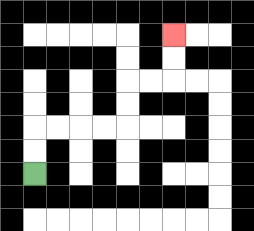{'start': '[1, 7]', 'end': '[7, 1]', 'path_directions': 'U,U,R,R,R,R,U,U,R,R,U,U', 'path_coordinates': '[[1, 7], [1, 6], [1, 5], [2, 5], [3, 5], [4, 5], [5, 5], [5, 4], [5, 3], [6, 3], [7, 3], [7, 2], [7, 1]]'}